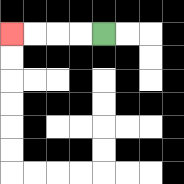{'start': '[4, 1]', 'end': '[0, 1]', 'path_directions': 'L,L,L,L', 'path_coordinates': '[[4, 1], [3, 1], [2, 1], [1, 1], [0, 1]]'}